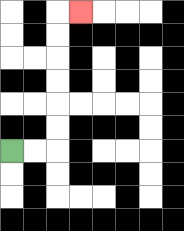{'start': '[0, 6]', 'end': '[3, 0]', 'path_directions': 'R,R,U,U,U,U,U,U,R', 'path_coordinates': '[[0, 6], [1, 6], [2, 6], [2, 5], [2, 4], [2, 3], [2, 2], [2, 1], [2, 0], [3, 0]]'}